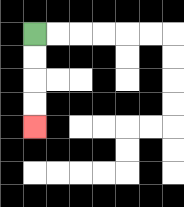{'start': '[1, 1]', 'end': '[1, 5]', 'path_directions': 'D,D,D,D', 'path_coordinates': '[[1, 1], [1, 2], [1, 3], [1, 4], [1, 5]]'}